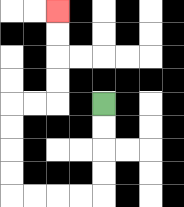{'start': '[4, 4]', 'end': '[2, 0]', 'path_directions': 'D,D,D,D,L,L,L,L,U,U,U,U,R,R,U,U,U,U', 'path_coordinates': '[[4, 4], [4, 5], [4, 6], [4, 7], [4, 8], [3, 8], [2, 8], [1, 8], [0, 8], [0, 7], [0, 6], [0, 5], [0, 4], [1, 4], [2, 4], [2, 3], [2, 2], [2, 1], [2, 0]]'}